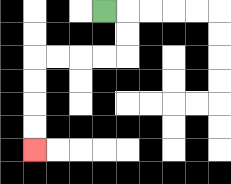{'start': '[4, 0]', 'end': '[1, 6]', 'path_directions': 'R,D,D,L,L,L,L,D,D,D,D', 'path_coordinates': '[[4, 0], [5, 0], [5, 1], [5, 2], [4, 2], [3, 2], [2, 2], [1, 2], [1, 3], [1, 4], [1, 5], [1, 6]]'}